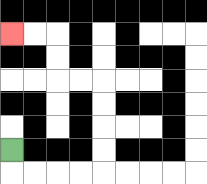{'start': '[0, 6]', 'end': '[0, 1]', 'path_directions': 'D,R,R,R,R,U,U,U,U,L,L,U,U,L,L', 'path_coordinates': '[[0, 6], [0, 7], [1, 7], [2, 7], [3, 7], [4, 7], [4, 6], [4, 5], [4, 4], [4, 3], [3, 3], [2, 3], [2, 2], [2, 1], [1, 1], [0, 1]]'}